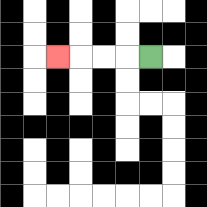{'start': '[6, 2]', 'end': '[2, 2]', 'path_directions': 'L,L,L,L', 'path_coordinates': '[[6, 2], [5, 2], [4, 2], [3, 2], [2, 2]]'}